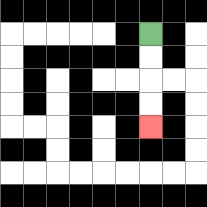{'start': '[6, 1]', 'end': '[6, 5]', 'path_directions': 'D,D,D,D', 'path_coordinates': '[[6, 1], [6, 2], [6, 3], [6, 4], [6, 5]]'}